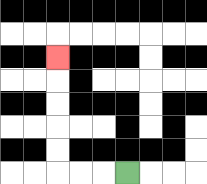{'start': '[5, 7]', 'end': '[2, 2]', 'path_directions': 'L,L,L,U,U,U,U,U', 'path_coordinates': '[[5, 7], [4, 7], [3, 7], [2, 7], [2, 6], [2, 5], [2, 4], [2, 3], [2, 2]]'}